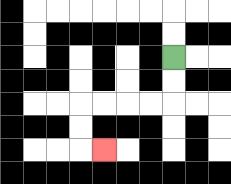{'start': '[7, 2]', 'end': '[4, 6]', 'path_directions': 'D,D,L,L,L,L,D,D,R', 'path_coordinates': '[[7, 2], [7, 3], [7, 4], [6, 4], [5, 4], [4, 4], [3, 4], [3, 5], [3, 6], [4, 6]]'}